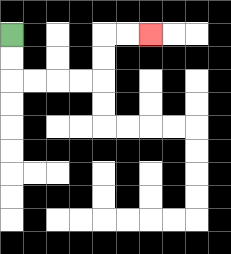{'start': '[0, 1]', 'end': '[6, 1]', 'path_directions': 'D,D,R,R,R,R,U,U,R,R', 'path_coordinates': '[[0, 1], [0, 2], [0, 3], [1, 3], [2, 3], [3, 3], [4, 3], [4, 2], [4, 1], [5, 1], [6, 1]]'}